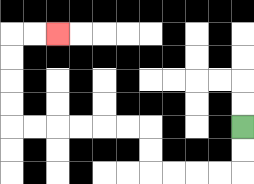{'start': '[10, 5]', 'end': '[2, 1]', 'path_directions': 'D,D,L,L,L,L,U,U,L,L,L,L,L,L,U,U,U,U,R,R', 'path_coordinates': '[[10, 5], [10, 6], [10, 7], [9, 7], [8, 7], [7, 7], [6, 7], [6, 6], [6, 5], [5, 5], [4, 5], [3, 5], [2, 5], [1, 5], [0, 5], [0, 4], [0, 3], [0, 2], [0, 1], [1, 1], [2, 1]]'}